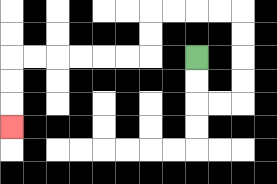{'start': '[8, 2]', 'end': '[0, 5]', 'path_directions': 'D,D,R,R,U,U,U,U,L,L,L,L,D,D,L,L,L,L,L,L,D,D,D', 'path_coordinates': '[[8, 2], [8, 3], [8, 4], [9, 4], [10, 4], [10, 3], [10, 2], [10, 1], [10, 0], [9, 0], [8, 0], [7, 0], [6, 0], [6, 1], [6, 2], [5, 2], [4, 2], [3, 2], [2, 2], [1, 2], [0, 2], [0, 3], [0, 4], [0, 5]]'}